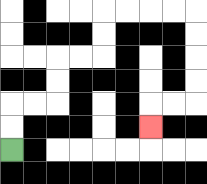{'start': '[0, 6]', 'end': '[6, 5]', 'path_directions': 'U,U,R,R,U,U,R,R,U,U,R,R,R,R,D,D,D,D,L,L,D', 'path_coordinates': '[[0, 6], [0, 5], [0, 4], [1, 4], [2, 4], [2, 3], [2, 2], [3, 2], [4, 2], [4, 1], [4, 0], [5, 0], [6, 0], [7, 0], [8, 0], [8, 1], [8, 2], [8, 3], [8, 4], [7, 4], [6, 4], [6, 5]]'}